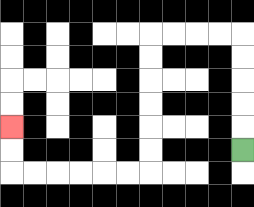{'start': '[10, 6]', 'end': '[0, 5]', 'path_directions': 'U,U,U,U,U,L,L,L,L,D,D,D,D,D,D,L,L,L,L,L,L,U,U', 'path_coordinates': '[[10, 6], [10, 5], [10, 4], [10, 3], [10, 2], [10, 1], [9, 1], [8, 1], [7, 1], [6, 1], [6, 2], [6, 3], [6, 4], [6, 5], [6, 6], [6, 7], [5, 7], [4, 7], [3, 7], [2, 7], [1, 7], [0, 7], [0, 6], [0, 5]]'}